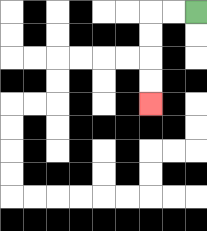{'start': '[8, 0]', 'end': '[6, 4]', 'path_directions': 'L,L,D,D,D,D', 'path_coordinates': '[[8, 0], [7, 0], [6, 0], [6, 1], [6, 2], [6, 3], [6, 4]]'}